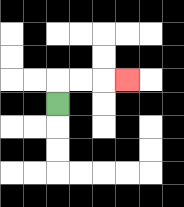{'start': '[2, 4]', 'end': '[5, 3]', 'path_directions': 'U,R,R,R', 'path_coordinates': '[[2, 4], [2, 3], [3, 3], [4, 3], [5, 3]]'}